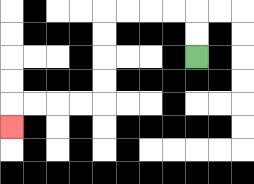{'start': '[8, 2]', 'end': '[0, 5]', 'path_directions': 'U,U,L,L,L,L,D,D,D,D,L,L,L,L,D', 'path_coordinates': '[[8, 2], [8, 1], [8, 0], [7, 0], [6, 0], [5, 0], [4, 0], [4, 1], [4, 2], [4, 3], [4, 4], [3, 4], [2, 4], [1, 4], [0, 4], [0, 5]]'}